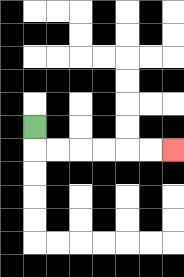{'start': '[1, 5]', 'end': '[7, 6]', 'path_directions': 'D,R,R,R,R,R,R', 'path_coordinates': '[[1, 5], [1, 6], [2, 6], [3, 6], [4, 6], [5, 6], [6, 6], [7, 6]]'}